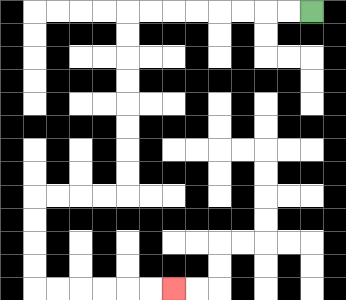{'start': '[13, 0]', 'end': '[7, 12]', 'path_directions': 'L,L,L,L,L,L,L,L,D,D,D,D,D,D,D,D,L,L,L,L,D,D,D,D,R,R,R,R,R,R', 'path_coordinates': '[[13, 0], [12, 0], [11, 0], [10, 0], [9, 0], [8, 0], [7, 0], [6, 0], [5, 0], [5, 1], [5, 2], [5, 3], [5, 4], [5, 5], [5, 6], [5, 7], [5, 8], [4, 8], [3, 8], [2, 8], [1, 8], [1, 9], [1, 10], [1, 11], [1, 12], [2, 12], [3, 12], [4, 12], [5, 12], [6, 12], [7, 12]]'}